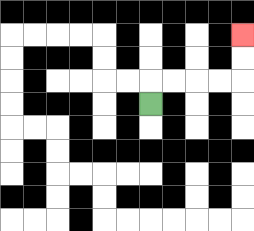{'start': '[6, 4]', 'end': '[10, 1]', 'path_directions': 'U,R,R,R,R,U,U', 'path_coordinates': '[[6, 4], [6, 3], [7, 3], [8, 3], [9, 3], [10, 3], [10, 2], [10, 1]]'}